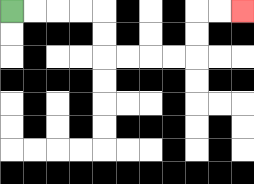{'start': '[0, 0]', 'end': '[10, 0]', 'path_directions': 'R,R,R,R,D,D,R,R,R,R,U,U,R,R', 'path_coordinates': '[[0, 0], [1, 0], [2, 0], [3, 0], [4, 0], [4, 1], [4, 2], [5, 2], [6, 2], [7, 2], [8, 2], [8, 1], [8, 0], [9, 0], [10, 0]]'}